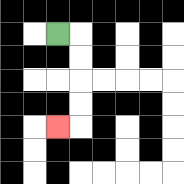{'start': '[2, 1]', 'end': '[2, 5]', 'path_directions': 'R,D,D,D,D,L', 'path_coordinates': '[[2, 1], [3, 1], [3, 2], [3, 3], [3, 4], [3, 5], [2, 5]]'}